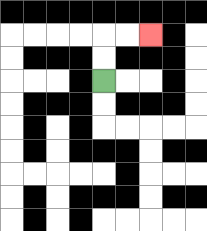{'start': '[4, 3]', 'end': '[6, 1]', 'path_directions': 'U,U,R,R', 'path_coordinates': '[[4, 3], [4, 2], [4, 1], [5, 1], [6, 1]]'}